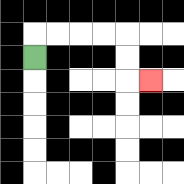{'start': '[1, 2]', 'end': '[6, 3]', 'path_directions': 'U,R,R,R,R,D,D,R', 'path_coordinates': '[[1, 2], [1, 1], [2, 1], [3, 1], [4, 1], [5, 1], [5, 2], [5, 3], [6, 3]]'}